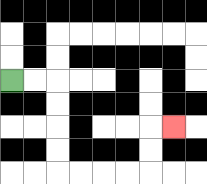{'start': '[0, 3]', 'end': '[7, 5]', 'path_directions': 'R,R,D,D,D,D,R,R,R,R,U,U,R', 'path_coordinates': '[[0, 3], [1, 3], [2, 3], [2, 4], [2, 5], [2, 6], [2, 7], [3, 7], [4, 7], [5, 7], [6, 7], [6, 6], [6, 5], [7, 5]]'}